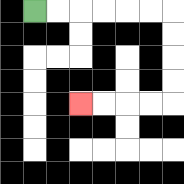{'start': '[1, 0]', 'end': '[3, 4]', 'path_directions': 'R,R,R,R,R,R,D,D,D,D,L,L,L,L', 'path_coordinates': '[[1, 0], [2, 0], [3, 0], [4, 0], [5, 0], [6, 0], [7, 0], [7, 1], [7, 2], [7, 3], [7, 4], [6, 4], [5, 4], [4, 4], [3, 4]]'}